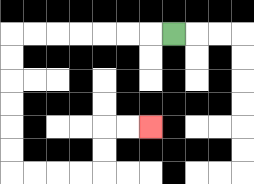{'start': '[7, 1]', 'end': '[6, 5]', 'path_directions': 'L,L,L,L,L,L,L,D,D,D,D,D,D,R,R,R,R,U,U,R,R', 'path_coordinates': '[[7, 1], [6, 1], [5, 1], [4, 1], [3, 1], [2, 1], [1, 1], [0, 1], [0, 2], [0, 3], [0, 4], [0, 5], [0, 6], [0, 7], [1, 7], [2, 7], [3, 7], [4, 7], [4, 6], [4, 5], [5, 5], [6, 5]]'}